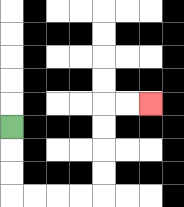{'start': '[0, 5]', 'end': '[6, 4]', 'path_directions': 'D,D,D,R,R,R,R,U,U,U,U,R,R', 'path_coordinates': '[[0, 5], [0, 6], [0, 7], [0, 8], [1, 8], [2, 8], [3, 8], [4, 8], [4, 7], [4, 6], [4, 5], [4, 4], [5, 4], [6, 4]]'}